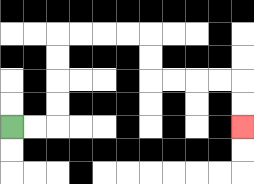{'start': '[0, 5]', 'end': '[10, 5]', 'path_directions': 'R,R,U,U,U,U,R,R,R,R,D,D,R,R,R,R,D,D', 'path_coordinates': '[[0, 5], [1, 5], [2, 5], [2, 4], [2, 3], [2, 2], [2, 1], [3, 1], [4, 1], [5, 1], [6, 1], [6, 2], [6, 3], [7, 3], [8, 3], [9, 3], [10, 3], [10, 4], [10, 5]]'}